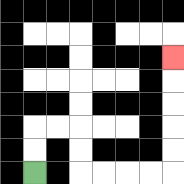{'start': '[1, 7]', 'end': '[7, 2]', 'path_directions': 'U,U,R,R,D,D,R,R,R,R,U,U,U,U,U', 'path_coordinates': '[[1, 7], [1, 6], [1, 5], [2, 5], [3, 5], [3, 6], [3, 7], [4, 7], [5, 7], [6, 7], [7, 7], [7, 6], [7, 5], [7, 4], [7, 3], [7, 2]]'}